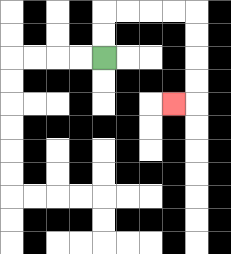{'start': '[4, 2]', 'end': '[7, 4]', 'path_directions': 'U,U,R,R,R,R,D,D,D,D,L', 'path_coordinates': '[[4, 2], [4, 1], [4, 0], [5, 0], [6, 0], [7, 0], [8, 0], [8, 1], [8, 2], [8, 3], [8, 4], [7, 4]]'}